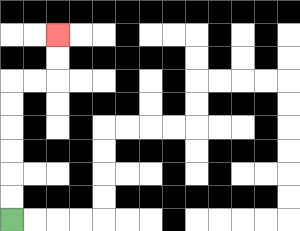{'start': '[0, 9]', 'end': '[2, 1]', 'path_directions': 'U,U,U,U,U,U,R,R,U,U', 'path_coordinates': '[[0, 9], [0, 8], [0, 7], [0, 6], [0, 5], [0, 4], [0, 3], [1, 3], [2, 3], [2, 2], [2, 1]]'}